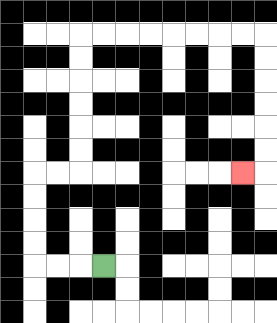{'start': '[4, 11]', 'end': '[10, 7]', 'path_directions': 'L,L,L,U,U,U,U,R,R,U,U,U,U,U,U,R,R,R,R,R,R,R,R,D,D,D,D,D,D,L', 'path_coordinates': '[[4, 11], [3, 11], [2, 11], [1, 11], [1, 10], [1, 9], [1, 8], [1, 7], [2, 7], [3, 7], [3, 6], [3, 5], [3, 4], [3, 3], [3, 2], [3, 1], [4, 1], [5, 1], [6, 1], [7, 1], [8, 1], [9, 1], [10, 1], [11, 1], [11, 2], [11, 3], [11, 4], [11, 5], [11, 6], [11, 7], [10, 7]]'}